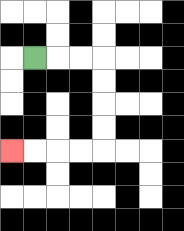{'start': '[1, 2]', 'end': '[0, 6]', 'path_directions': 'R,R,R,D,D,D,D,L,L,L,L', 'path_coordinates': '[[1, 2], [2, 2], [3, 2], [4, 2], [4, 3], [4, 4], [4, 5], [4, 6], [3, 6], [2, 6], [1, 6], [0, 6]]'}